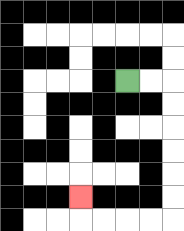{'start': '[5, 3]', 'end': '[3, 8]', 'path_directions': 'R,R,D,D,D,D,D,D,L,L,L,L,U', 'path_coordinates': '[[5, 3], [6, 3], [7, 3], [7, 4], [7, 5], [7, 6], [7, 7], [7, 8], [7, 9], [6, 9], [5, 9], [4, 9], [3, 9], [3, 8]]'}